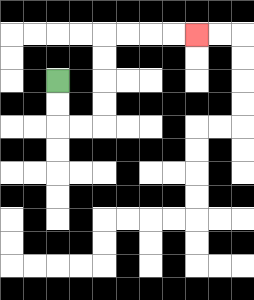{'start': '[2, 3]', 'end': '[8, 1]', 'path_directions': 'D,D,R,R,U,U,U,U,R,R,R,R', 'path_coordinates': '[[2, 3], [2, 4], [2, 5], [3, 5], [4, 5], [4, 4], [4, 3], [4, 2], [4, 1], [5, 1], [6, 1], [7, 1], [8, 1]]'}